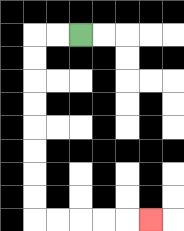{'start': '[3, 1]', 'end': '[6, 9]', 'path_directions': 'L,L,D,D,D,D,D,D,D,D,R,R,R,R,R', 'path_coordinates': '[[3, 1], [2, 1], [1, 1], [1, 2], [1, 3], [1, 4], [1, 5], [1, 6], [1, 7], [1, 8], [1, 9], [2, 9], [3, 9], [4, 9], [5, 9], [6, 9]]'}